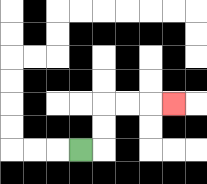{'start': '[3, 6]', 'end': '[7, 4]', 'path_directions': 'R,U,U,R,R,R', 'path_coordinates': '[[3, 6], [4, 6], [4, 5], [4, 4], [5, 4], [6, 4], [7, 4]]'}